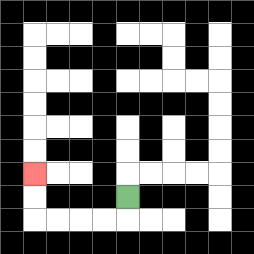{'start': '[5, 8]', 'end': '[1, 7]', 'path_directions': 'D,L,L,L,L,U,U', 'path_coordinates': '[[5, 8], [5, 9], [4, 9], [3, 9], [2, 9], [1, 9], [1, 8], [1, 7]]'}